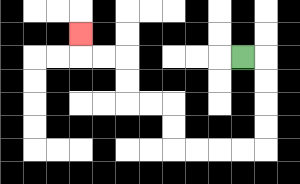{'start': '[10, 2]', 'end': '[3, 1]', 'path_directions': 'R,D,D,D,D,L,L,L,L,U,U,L,L,U,U,L,L,U', 'path_coordinates': '[[10, 2], [11, 2], [11, 3], [11, 4], [11, 5], [11, 6], [10, 6], [9, 6], [8, 6], [7, 6], [7, 5], [7, 4], [6, 4], [5, 4], [5, 3], [5, 2], [4, 2], [3, 2], [3, 1]]'}